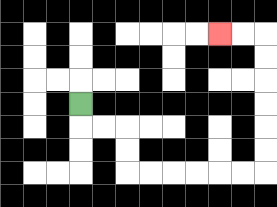{'start': '[3, 4]', 'end': '[9, 1]', 'path_directions': 'D,R,R,D,D,R,R,R,R,R,R,U,U,U,U,U,U,L,L', 'path_coordinates': '[[3, 4], [3, 5], [4, 5], [5, 5], [5, 6], [5, 7], [6, 7], [7, 7], [8, 7], [9, 7], [10, 7], [11, 7], [11, 6], [11, 5], [11, 4], [11, 3], [11, 2], [11, 1], [10, 1], [9, 1]]'}